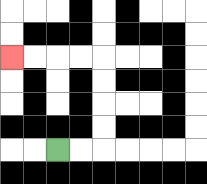{'start': '[2, 6]', 'end': '[0, 2]', 'path_directions': 'R,R,U,U,U,U,L,L,L,L', 'path_coordinates': '[[2, 6], [3, 6], [4, 6], [4, 5], [4, 4], [4, 3], [4, 2], [3, 2], [2, 2], [1, 2], [0, 2]]'}